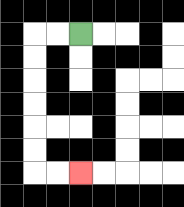{'start': '[3, 1]', 'end': '[3, 7]', 'path_directions': 'L,L,D,D,D,D,D,D,R,R', 'path_coordinates': '[[3, 1], [2, 1], [1, 1], [1, 2], [1, 3], [1, 4], [1, 5], [1, 6], [1, 7], [2, 7], [3, 7]]'}